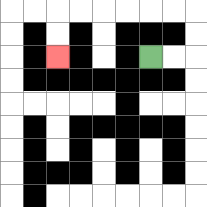{'start': '[6, 2]', 'end': '[2, 2]', 'path_directions': 'R,R,U,U,L,L,L,L,L,L,D,D', 'path_coordinates': '[[6, 2], [7, 2], [8, 2], [8, 1], [8, 0], [7, 0], [6, 0], [5, 0], [4, 0], [3, 0], [2, 0], [2, 1], [2, 2]]'}